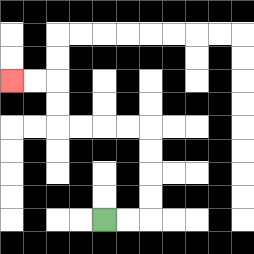{'start': '[4, 9]', 'end': '[0, 3]', 'path_directions': 'R,R,U,U,U,U,L,L,L,L,U,U,L,L', 'path_coordinates': '[[4, 9], [5, 9], [6, 9], [6, 8], [6, 7], [6, 6], [6, 5], [5, 5], [4, 5], [3, 5], [2, 5], [2, 4], [2, 3], [1, 3], [0, 3]]'}